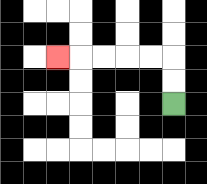{'start': '[7, 4]', 'end': '[2, 2]', 'path_directions': 'U,U,L,L,L,L,L', 'path_coordinates': '[[7, 4], [7, 3], [7, 2], [6, 2], [5, 2], [4, 2], [3, 2], [2, 2]]'}